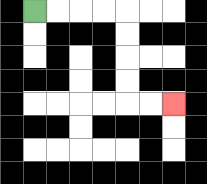{'start': '[1, 0]', 'end': '[7, 4]', 'path_directions': 'R,R,R,R,D,D,D,D,R,R', 'path_coordinates': '[[1, 0], [2, 0], [3, 0], [4, 0], [5, 0], [5, 1], [5, 2], [5, 3], [5, 4], [6, 4], [7, 4]]'}